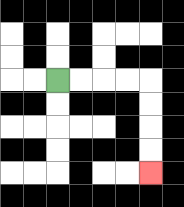{'start': '[2, 3]', 'end': '[6, 7]', 'path_directions': 'R,R,R,R,D,D,D,D', 'path_coordinates': '[[2, 3], [3, 3], [4, 3], [5, 3], [6, 3], [6, 4], [6, 5], [6, 6], [6, 7]]'}